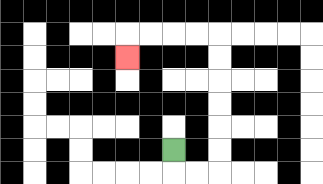{'start': '[7, 6]', 'end': '[5, 2]', 'path_directions': 'D,R,R,U,U,U,U,U,U,L,L,L,L,D', 'path_coordinates': '[[7, 6], [7, 7], [8, 7], [9, 7], [9, 6], [9, 5], [9, 4], [9, 3], [9, 2], [9, 1], [8, 1], [7, 1], [6, 1], [5, 1], [5, 2]]'}